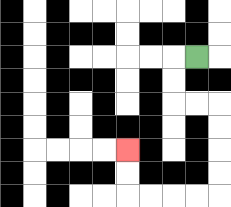{'start': '[8, 2]', 'end': '[5, 6]', 'path_directions': 'L,D,D,R,R,D,D,D,D,L,L,L,L,U,U', 'path_coordinates': '[[8, 2], [7, 2], [7, 3], [7, 4], [8, 4], [9, 4], [9, 5], [9, 6], [9, 7], [9, 8], [8, 8], [7, 8], [6, 8], [5, 8], [5, 7], [5, 6]]'}